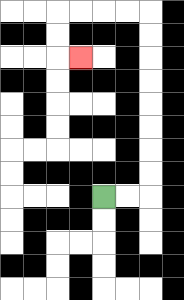{'start': '[4, 8]', 'end': '[3, 2]', 'path_directions': 'R,R,U,U,U,U,U,U,U,U,L,L,L,L,D,D,R', 'path_coordinates': '[[4, 8], [5, 8], [6, 8], [6, 7], [6, 6], [6, 5], [6, 4], [6, 3], [6, 2], [6, 1], [6, 0], [5, 0], [4, 0], [3, 0], [2, 0], [2, 1], [2, 2], [3, 2]]'}